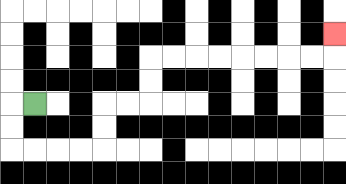{'start': '[1, 4]', 'end': '[14, 1]', 'path_directions': 'L,D,D,R,R,R,R,U,U,R,R,U,U,R,R,R,R,R,R,R,R,U', 'path_coordinates': '[[1, 4], [0, 4], [0, 5], [0, 6], [1, 6], [2, 6], [3, 6], [4, 6], [4, 5], [4, 4], [5, 4], [6, 4], [6, 3], [6, 2], [7, 2], [8, 2], [9, 2], [10, 2], [11, 2], [12, 2], [13, 2], [14, 2], [14, 1]]'}